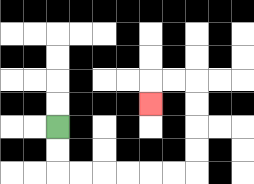{'start': '[2, 5]', 'end': '[6, 4]', 'path_directions': 'D,D,R,R,R,R,R,R,U,U,U,U,L,L,D', 'path_coordinates': '[[2, 5], [2, 6], [2, 7], [3, 7], [4, 7], [5, 7], [6, 7], [7, 7], [8, 7], [8, 6], [8, 5], [8, 4], [8, 3], [7, 3], [6, 3], [6, 4]]'}